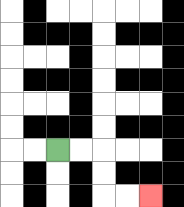{'start': '[2, 6]', 'end': '[6, 8]', 'path_directions': 'R,R,D,D,R,R', 'path_coordinates': '[[2, 6], [3, 6], [4, 6], [4, 7], [4, 8], [5, 8], [6, 8]]'}